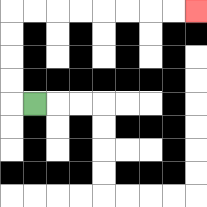{'start': '[1, 4]', 'end': '[8, 0]', 'path_directions': 'L,U,U,U,U,R,R,R,R,R,R,R,R', 'path_coordinates': '[[1, 4], [0, 4], [0, 3], [0, 2], [0, 1], [0, 0], [1, 0], [2, 0], [3, 0], [4, 0], [5, 0], [6, 0], [7, 0], [8, 0]]'}